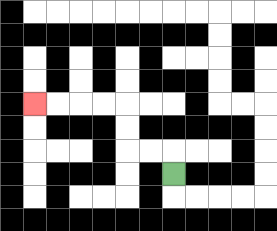{'start': '[7, 7]', 'end': '[1, 4]', 'path_directions': 'U,L,L,U,U,L,L,L,L', 'path_coordinates': '[[7, 7], [7, 6], [6, 6], [5, 6], [5, 5], [5, 4], [4, 4], [3, 4], [2, 4], [1, 4]]'}